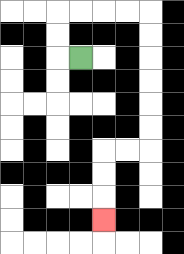{'start': '[3, 2]', 'end': '[4, 9]', 'path_directions': 'L,U,U,R,R,R,R,D,D,D,D,D,D,L,L,D,D,D', 'path_coordinates': '[[3, 2], [2, 2], [2, 1], [2, 0], [3, 0], [4, 0], [5, 0], [6, 0], [6, 1], [6, 2], [6, 3], [6, 4], [6, 5], [6, 6], [5, 6], [4, 6], [4, 7], [4, 8], [4, 9]]'}